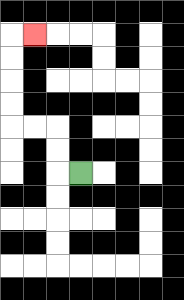{'start': '[3, 7]', 'end': '[1, 1]', 'path_directions': 'L,U,U,L,L,U,U,U,U,R', 'path_coordinates': '[[3, 7], [2, 7], [2, 6], [2, 5], [1, 5], [0, 5], [0, 4], [0, 3], [0, 2], [0, 1], [1, 1]]'}